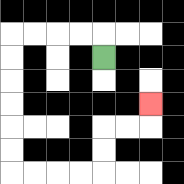{'start': '[4, 2]', 'end': '[6, 4]', 'path_directions': 'U,L,L,L,L,D,D,D,D,D,D,R,R,R,R,U,U,R,R,U', 'path_coordinates': '[[4, 2], [4, 1], [3, 1], [2, 1], [1, 1], [0, 1], [0, 2], [0, 3], [0, 4], [0, 5], [0, 6], [0, 7], [1, 7], [2, 7], [3, 7], [4, 7], [4, 6], [4, 5], [5, 5], [6, 5], [6, 4]]'}